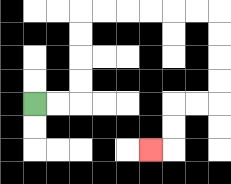{'start': '[1, 4]', 'end': '[6, 6]', 'path_directions': 'R,R,U,U,U,U,R,R,R,R,R,R,D,D,D,D,L,L,D,D,L', 'path_coordinates': '[[1, 4], [2, 4], [3, 4], [3, 3], [3, 2], [3, 1], [3, 0], [4, 0], [5, 0], [6, 0], [7, 0], [8, 0], [9, 0], [9, 1], [9, 2], [9, 3], [9, 4], [8, 4], [7, 4], [7, 5], [7, 6], [6, 6]]'}